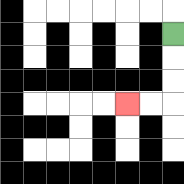{'start': '[7, 1]', 'end': '[5, 4]', 'path_directions': 'D,D,D,L,L', 'path_coordinates': '[[7, 1], [7, 2], [7, 3], [7, 4], [6, 4], [5, 4]]'}